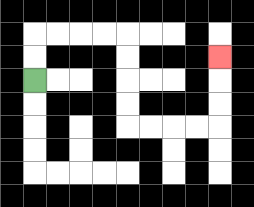{'start': '[1, 3]', 'end': '[9, 2]', 'path_directions': 'U,U,R,R,R,R,D,D,D,D,R,R,R,R,U,U,U', 'path_coordinates': '[[1, 3], [1, 2], [1, 1], [2, 1], [3, 1], [4, 1], [5, 1], [5, 2], [5, 3], [5, 4], [5, 5], [6, 5], [7, 5], [8, 5], [9, 5], [9, 4], [9, 3], [9, 2]]'}